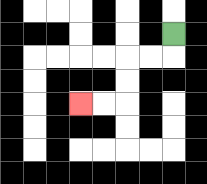{'start': '[7, 1]', 'end': '[3, 4]', 'path_directions': 'D,L,L,D,D,L,L', 'path_coordinates': '[[7, 1], [7, 2], [6, 2], [5, 2], [5, 3], [5, 4], [4, 4], [3, 4]]'}